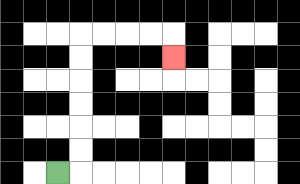{'start': '[2, 7]', 'end': '[7, 2]', 'path_directions': 'R,U,U,U,U,U,U,R,R,R,R,D', 'path_coordinates': '[[2, 7], [3, 7], [3, 6], [3, 5], [3, 4], [3, 3], [3, 2], [3, 1], [4, 1], [5, 1], [6, 1], [7, 1], [7, 2]]'}